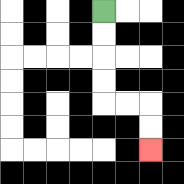{'start': '[4, 0]', 'end': '[6, 6]', 'path_directions': 'D,D,D,D,R,R,D,D', 'path_coordinates': '[[4, 0], [4, 1], [4, 2], [4, 3], [4, 4], [5, 4], [6, 4], [6, 5], [6, 6]]'}